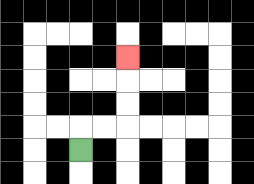{'start': '[3, 6]', 'end': '[5, 2]', 'path_directions': 'U,R,R,U,U,U', 'path_coordinates': '[[3, 6], [3, 5], [4, 5], [5, 5], [5, 4], [5, 3], [5, 2]]'}